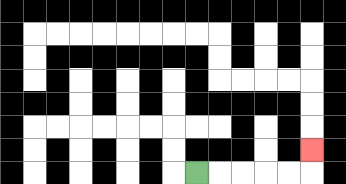{'start': '[8, 7]', 'end': '[13, 6]', 'path_directions': 'R,R,R,R,R,U', 'path_coordinates': '[[8, 7], [9, 7], [10, 7], [11, 7], [12, 7], [13, 7], [13, 6]]'}